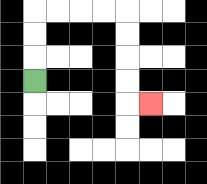{'start': '[1, 3]', 'end': '[6, 4]', 'path_directions': 'U,U,U,R,R,R,R,D,D,D,D,R', 'path_coordinates': '[[1, 3], [1, 2], [1, 1], [1, 0], [2, 0], [3, 0], [4, 0], [5, 0], [5, 1], [5, 2], [5, 3], [5, 4], [6, 4]]'}